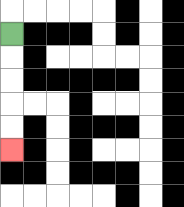{'start': '[0, 1]', 'end': '[0, 6]', 'path_directions': 'D,D,D,D,D', 'path_coordinates': '[[0, 1], [0, 2], [0, 3], [0, 4], [0, 5], [0, 6]]'}